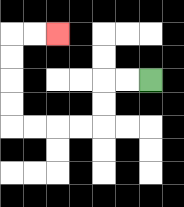{'start': '[6, 3]', 'end': '[2, 1]', 'path_directions': 'L,L,D,D,L,L,L,L,U,U,U,U,R,R', 'path_coordinates': '[[6, 3], [5, 3], [4, 3], [4, 4], [4, 5], [3, 5], [2, 5], [1, 5], [0, 5], [0, 4], [0, 3], [0, 2], [0, 1], [1, 1], [2, 1]]'}